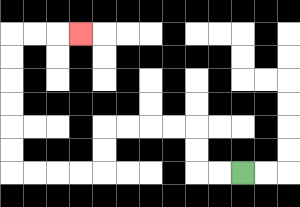{'start': '[10, 7]', 'end': '[3, 1]', 'path_directions': 'L,L,U,U,L,L,L,L,D,D,L,L,L,L,U,U,U,U,U,U,R,R,R', 'path_coordinates': '[[10, 7], [9, 7], [8, 7], [8, 6], [8, 5], [7, 5], [6, 5], [5, 5], [4, 5], [4, 6], [4, 7], [3, 7], [2, 7], [1, 7], [0, 7], [0, 6], [0, 5], [0, 4], [0, 3], [0, 2], [0, 1], [1, 1], [2, 1], [3, 1]]'}